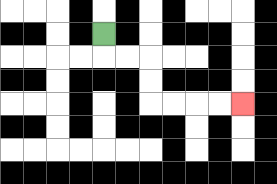{'start': '[4, 1]', 'end': '[10, 4]', 'path_directions': 'D,R,R,D,D,R,R,R,R', 'path_coordinates': '[[4, 1], [4, 2], [5, 2], [6, 2], [6, 3], [6, 4], [7, 4], [8, 4], [9, 4], [10, 4]]'}